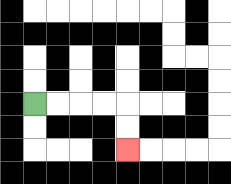{'start': '[1, 4]', 'end': '[5, 6]', 'path_directions': 'R,R,R,R,D,D', 'path_coordinates': '[[1, 4], [2, 4], [3, 4], [4, 4], [5, 4], [5, 5], [5, 6]]'}